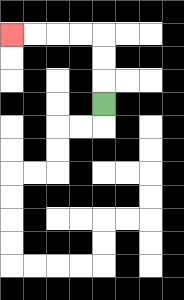{'start': '[4, 4]', 'end': '[0, 1]', 'path_directions': 'U,U,U,L,L,L,L', 'path_coordinates': '[[4, 4], [4, 3], [4, 2], [4, 1], [3, 1], [2, 1], [1, 1], [0, 1]]'}